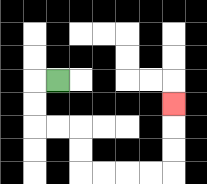{'start': '[2, 3]', 'end': '[7, 4]', 'path_directions': 'L,D,D,R,R,D,D,R,R,R,R,U,U,U', 'path_coordinates': '[[2, 3], [1, 3], [1, 4], [1, 5], [2, 5], [3, 5], [3, 6], [3, 7], [4, 7], [5, 7], [6, 7], [7, 7], [7, 6], [7, 5], [7, 4]]'}